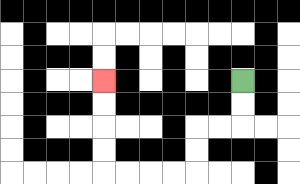{'start': '[10, 3]', 'end': '[4, 3]', 'path_directions': 'D,D,L,L,D,D,L,L,L,L,U,U,U,U', 'path_coordinates': '[[10, 3], [10, 4], [10, 5], [9, 5], [8, 5], [8, 6], [8, 7], [7, 7], [6, 7], [5, 7], [4, 7], [4, 6], [4, 5], [4, 4], [4, 3]]'}